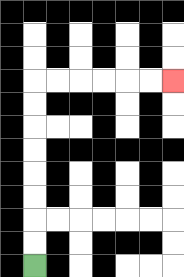{'start': '[1, 11]', 'end': '[7, 3]', 'path_directions': 'U,U,U,U,U,U,U,U,R,R,R,R,R,R', 'path_coordinates': '[[1, 11], [1, 10], [1, 9], [1, 8], [1, 7], [1, 6], [1, 5], [1, 4], [1, 3], [2, 3], [3, 3], [4, 3], [5, 3], [6, 3], [7, 3]]'}